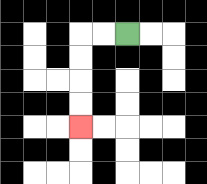{'start': '[5, 1]', 'end': '[3, 5]', 'path_directions': 'L,L,D,D,D,D', 'path_coordinates': '[[5, 1], [4, 1], [3, 1], [3, 2], [3, 3], [3, 4], [3, 5]]'}